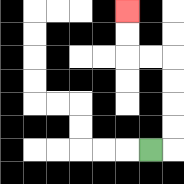{'start': '[6, 6]', 'end': '[5, 0]', 'path_directions': 'R,U,U,U,U,L,L,U,U', 'path_coordinates': '[[6, 6], [7, 6], [7, 5], [7, 4], [7, 3], [7, 2], [6, 2], [5, 2], [5, 1], [5, 0]]'}